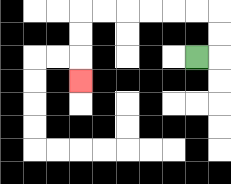{'start': '[8, 2]', 'end': '[3, 3]', 'path_directions': 'R,U,U,L,L,L,L,L,L,D,D,D', 'path_coordinates': '[[8, 2], [9, 2], [9, 1], [9, 0], [8, 0], [7, 0], [6, 0], [5, 0], [4, 0], [3, 0], [3, 1], [3, 2], [3, 3]]'}